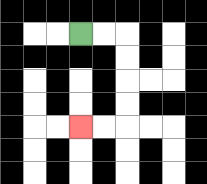{'start': '[3, 1]', 'end': '[3, 5]', 'path_directions': 'R,R,D,D,D,D,L,L', 'path_coordinates': '[[3, 1], [4, 1], [5, 1], [5, 2], [5, 3], [5, 4], [5, 5], [4, 5], [3, 5]]'}